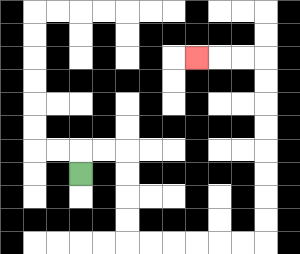{'start': '[3, 7]', 'end': '[8, 2]', 'path_directions': 'U,R,R,D,D,D,D,R,R,R,R,R,R,U,U,U,U,U,U,U,U,L,L,L', 'path_coordinates': '[[3, 7], [3, 6], [4, 6], [5, 6], [5, 7], [5, 8], [5, 9], [5, 10], [6, 10], [7, 10], [8, 10], [9, 10], [10, 10], [11, 10], [11, 9], [11, 8], [11, 7], [11, 6], [11, 5], [11, 4], [11, 3], [11, 2], [10, 2], [9, 2], [8, 2]]'}